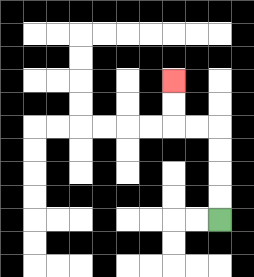{'start': '[9, 9]', 'end': '[7, 3]', 'path_directions': 'U,U,U,U,L,L,U,U', 'path_coordinates': '[[9, 9], [9, 8], [9, 7], [9, 6], [9, 5], [8, 5], [7, 5], [7, 4], [7, 3]]'}